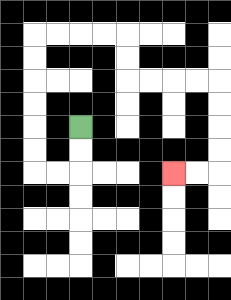{'start': '[3, 5]', 'end': '[7, 7]', 'path_directions': 'D,D,L,L,U,U,U,U,U,U,R,R,R,R,D,D,R,R,R,R,D,D,D,D,L,L', 'path_coordinates': '[[3, 5], [3, 6], [3, 7], [2, 7], [1, 7], [1, 6], [1, 5], [1, 4], [1, 3], [1, 2], [1, 1], [2, 1], [3, 1], [4, 1], [5, 1], [5, 2], [5, 3], [6, 3], [7, 3], [8, 3], [9, 3], [9, 4], [9, 5], [9, 6], [9, 7], [8, 7], [7, 7]]'}